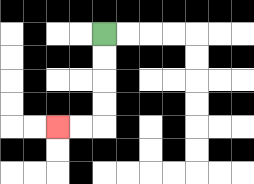{'start': '[4, 1]', 'end': '[2, 5]', 'path_directions': 'D,D,D,D,L,L', 'path_coordinates': '[[4, 1], [4, 2], [4, 3], [4, 4], [4, 5], [3, 5], [2, 5]]'}